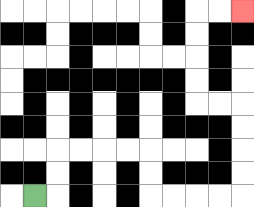{'start': '[1, 8]', 'end': '[10, 0]', 'path_directions': 'R,U,U,R,R,R,R,D,D,R,R,R,R,U,U,U,U,L,L,U,U,U,U,R,R', 'path_coordinates': '[[1, 8], [2, 8], [2, 7], [2, 6], [3, 6], [4, 6], [5, 6], [6, 6], [6, 7], [6, 8], [7, 8], [8, 8], [9, 8], [10, 8], [10, 7], [10, 6], [10, 5], [10, 4], [9, 4], [8, 4], [8, 3], [8, 2], [8, 1], [8, 0], [9, 0], [10, 0]]'}